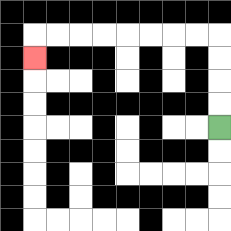{'start': '[9, 5]', 'end': '[1, 2]', 'path_directions': 'U,U,U,U,L,L,L,L,L,L,L,L,D', 'path_coordinates': '[[9, 5], [9, 4], [9, 3], [9, 2], [9, 1], [8, 1], [7, 1], [6, 1], [5, 1], [4, 1], [3, 1], [2, 1], [1, 1], [1, 2]]'}